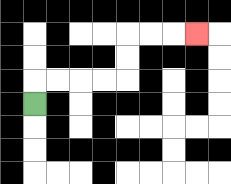{'start': '[1, 4]', 'end': '[8, 1]', 'path_directions': 'U,R,R,R,R,U,U,R,R,R', 'path_coordinates': '[[1, 4], [1, 3], [2, 3], [3, 3], [4, 3], [5, 3], [5, 2], [5, 1], [6, 1], [7, 1], [8, 1]]'}